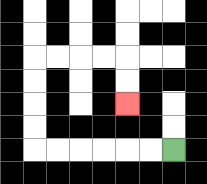{'start': '[7, 6]', 'end': '[5, 4]', 'path_directions': 'L,L,L,L,L,L,U,U,U,U,R,R,R,R,D,D', 'path_coordinates': '[[7, 6], [6, 6], [5, 6], [4, 6], [3, 6], [2, 6], [1, 6], [1, 5], [1, 4], [1, 3], [1, 2], [2, 2], [3, 2], [4, 2], [5, 2], [5, 3], [5, 4]]'}